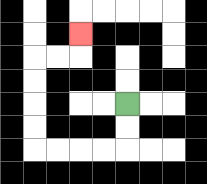{'start': '[5, 4]', 'end': '[3, 1]', 'path_directions': 'D,D,L,L,L,L,U,U,U,U,R,R,U', 'path_coordinates': '[[5, 4], [5, 5], [5, 6], [4, 6], [3, 6], [2, 6], [1, 6], [1, 5], [1, 4], [1, 3], [1, 2], [2, 2], [3, 2], [3, 1]]'}